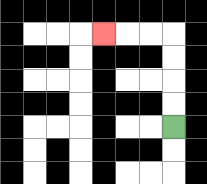{'start': '[7, 5]', 'end': '[4, 1]', 'path_directions': 'U,U,U,U,L,L,L', 'path_coordinates': '[[7, 5], [7, 4], [7, 3], [7, 2], [7, 1], [6, 1], [5, 1], [4, 1]]'}